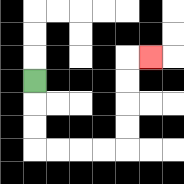{'start': '[1, 3]', 'end': '[6, 2]', 'path_directions': 'D,D,D,R,R,R,R,U,U,U,U,R', 'path_coordinates': '[[1, 3], [1, 4], [1, 5], [1, 6], [2, 6], [3, 6], [4, 6], [5, 6], [5, 5], [5, 4], [5, 3], [5, 2], [6, 2]]'}